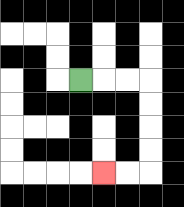{'start': '[3, 3]', 'end': '[4, 7]', 'path_directions': 'R,R,R,D,D,D,D,L,L', 'path_coordinates': '[[3, 3], [4, 3], [5, 3], [6, 3], [6, 4], [6, 5], [6, 6], [6, 7], [5, 7], [4, 7]]'}